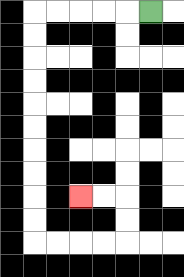{'start': '[6, 0]', 'end': '[3, 8]', 'path_directions': 'L,L,L,L,L,D,D,D,D,D,D,D,D,D,D,R,R,R,R,U,U,L,L', 'path_coordinates': '[[6, 0], [5, 0], [4, 0], [3, 0], [2, 0], [1, 0], [1, 1], [1, 2], [1, 3], [1, 4], [1, 5], [1, 6], [1, 7], [1, 8], [1, 9], [1, 10], [2, 10], [3, 10], [4, 10], [5, 10], [5, 9], [5, 8], [4, 8], [3, 8]]'}